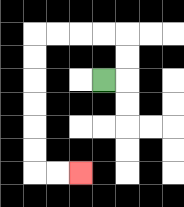{'start': '[4, 3]', 'end': '[3, 7]', 'path_directions': 'R,U,U,L,L,L,L,D,D,D,D,D,D,R,R', 'path_coordinates': '[[4, 3], [5, 3], [5, 2], [5, 1], [4, 1], [3, 1], [2, 1], [1, 1], [1, 2], [1, 3], [1, 4], [1, 5], [1, 6], [1, 7], [2, 7], [3, 7]]'}